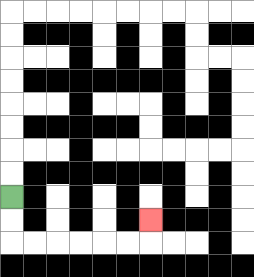{'start': '[0, 8]', 'end': '[6, 9]', 'path_directions': 'D,D,R,R,R,R,R,R,U', 'path_coordinates': '[[0, 8], [0, 9], [0, 10], [1, 10], [2, 10], [3, 10], [4, 10], [5, 10], [6, 10], [6, 9]]'}